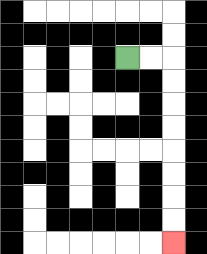{'start': '[5, 2]', 'end': '[7, 10]', 'path_directions': 'R,R,D,D,D,D,D,D,D,D', 'path_coordinates': '[[5, 2], [6, 2], [7, 2], [7, 3], [7, 4], [7, 5], [7, 6], [7, 7], [7, 8], [7, 9], [7, 10]]'}